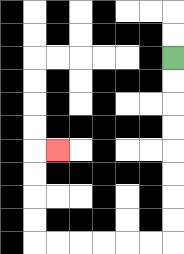{'start': '[7, 2]', 'end': '[2, 6]', 'path_directions': 'D,D,D,D,D,D,D,D,L,L,L,L,L,L,U,U,U,U,R', 'path_coordinates': '[[7, 2], [7, 3], [7, 4], [7, 5], [7, 6], [7, 7], [7, 8], [7, 9], [7, 10], [6, 10], [5, 10], [4, 10], [3, 10], [2, 10], [1, 10], [1, 9], [1, 8], [1, 7], [1, 6], [2, 6]]'}